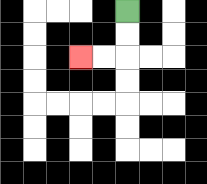{'start': '[5, 0]', 'end': '[3, 2]', 'path_directions': 'D,D,L,L', 'path_coordinates': '[[5, 0], [5, 1], [5, 2], [4, 2], [3, 2]]'}